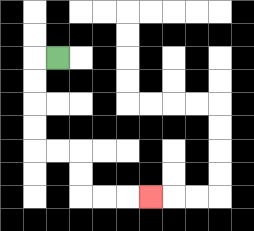{'start': '[2, 2]', 'end': '[6, 8]', 'path_directions': 'L,D,D,D,D,R,R,D,D,R,R,R', 'path_coordinates': '[[2, 2], [1, 2], [1, 3], [1, 4], [1, 5], [1, 6], [2, 6], [3, 6], [3, 7], [3, 8], [4, 8], [5, 8], [6, 8]]'}